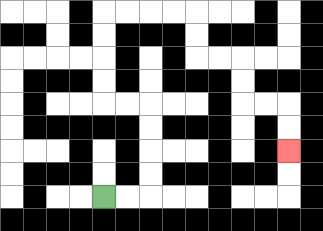{'start': '[4, 8]', 'end': '[12, 6]', 'path_directions': 'R,R,U,U,U,U,L,L,U,U,U,U,R,R,R,R,D,D,R,R,D,D,R,R,D,D', 'path_coordinates': '[[4, 8], [5, 8], [6, 8], [6, 7], [6, 6], [6, 5], [6, 4], [5, 4], [4, 4], [4, 3], [4, 2], [4, 1], [4, 0], [5, 0], [6, 0], [7, 0], [8, 0], [8, 1], [8, 2], [9, 2], [10, 2], [10, 3], [10, 4], [11, 4], [12, 4], [12, 5], [12, 6]]'}